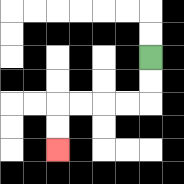{'start': '[6, 2]', 'end': '[2, 6]', 'path_directions': 'D,D,L,L,L,L,D,D', 'path_coordinates': '[[6, 2], [6, 3], [6, 4], [5, 4], [4, 4], [3, 4], [2, 4], [2, 5], [2, 6]]'}